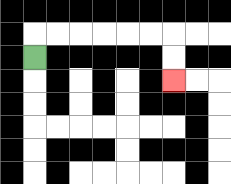{'start': '[1, 2]', 'end': '[7, 3]', 'path_directions': 'U,R,R,R,R,R,R,D,D', 'path_coordinates': '[[1, 2], [1, 1], [2, 1], [3, 1], [4, 1], [5, 1], [6, 1], [7, 1], [7, 2], [7, 3]]'}